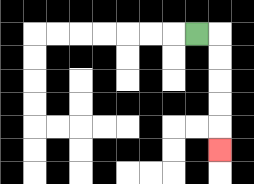{'start': '[8, 1]', 'end': '[9, 6]', 'path_directions': 'R,D,D,D,D,D', 'path_coordinates': '[[8, 1], [9, 1], [9, 2], [9, 3], [9, 4], [9, 5], [9, 6]]'}